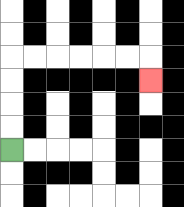{'start': '[0, 6]', 'end': '[6, 3]', 'path_directions': 'U,U,U,U,R,R,R,R,R,R,D', 'path_coordinates': '[[0, 6], [0, 5], [0, 4], [0, 3], [0, 2], [1, 2], [2, 2], [3, 2], [4, 2], [5, 2], [6, 2], [6, 3]]'}